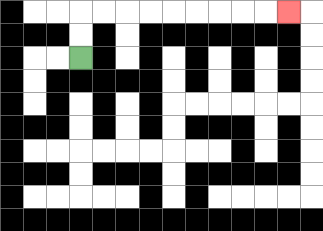{'start': '[3, 2]', 'end': '[12, 0]', 'path_directions': 'U,U,R,R,R,R,R,R,R,R,R', 'path_coordinates': '[[3, 2], [3, 1], [3, 0], [4, 0], [5, 0], [6, 0], [7, 0], [8, 0], [9, 0], [10, 0], [11, 0], [12, 0]]'}